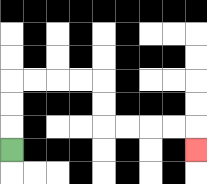{'start': '[0, 6]', 'end': '[8, 6]', 'path_directions': 'U,U,U,R,R,R,R,D,D,R,R,R,R,D', 'path_coordinates': '[[0, 6], [0, 5], [0, 4], [0, 3], [1, 3], [2, 3], [3, 3], [4, 3], [4, 4], [4, 5], [5, 5], [6, 5], [7, 5], [8, 5], [8, 6]]'}